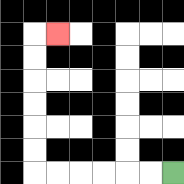{'start': '[7, 7]', 'end': '[2, 1]', 'path_directions': 'L,L,L,L,L,L,U,U,U,U,U,U,R', 'path_coordinates': '[[7, 7], [6, 7], [5, 7], [4, 7], [3, 7], [2, 7], [1, 7], [1, 6], [1, 5], [1, 4], [1, 3], [1, 2], [1, 1], [2, 1]]'}